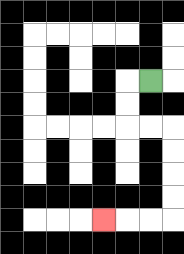{'start': '[6, 3]', 'end': '[4, 9]', 'path_directions': 'L,D,D,R,R,D,D,D,D,L,L,L', 'path_coordinates': '[[6, 3], [5, 3], [5, 4], [5, 5], [6, 5], [7, 5], [7, 6], [7, 7], [7, 8], [7, 9], [6, 9], [5, 9], [4, 9]]'}